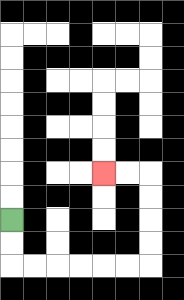{'start': '[0, 9]', 'end': '[4, 7]', 'path_directions': 'D,D,R,R,R,R,R,R,U,U,U,U,L,L', 'path_coordinates': '[[0, 9], [0, 10], [0, 11], [1, 11], [2, 11], [3, 11], [4, 11], [5, 11], [6, 11], [6, 10], [6, 9], [6, 8], [6, 7], [5, 7], [4, 7]]'}